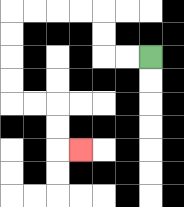{'start': '[6, 2]', 'end': '[3, 6]', 'path_directions': 'L,L,U,U,L,L,L,L,D,D,D,D,R,R,D,D,R', 'path_coordinates': '[[6, 2], [5, 2], [4, 2], [4, 1], [4, 0], [3, 0], [2, 0], [1, 0], [0, 0], [0, 1], [0, 2], [0, 3], [0, 4], [1, 4], [2, 4], [2, 5], [2, 6], [3, 6]]'}